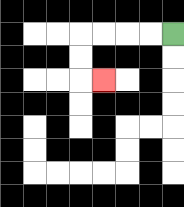{'start': '[7, 1]', 'end': '[4, 3]', 'path_directions': 'L,L,L,L,D,D,R', 'path_coordinates': '[[7, 1], [6, 1], [5, 1], [4, 1], [3, 1], [3, 2], [3, 3], [4, 3]]'}